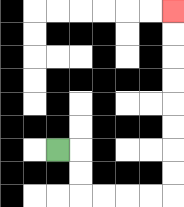{'start': '[2, 6]', 'end': '[7, 0]', 'path_directions': 'R,D,D,R,R,R,R,U,U,U,U,U,U,U,U', 'path_coordinates': '[[2, 6], [3, 6], [3, 7], [3, 8], [4, 8], [5, 8], [6, 8], [7, 8], [7, 7], [7, 6], [7, 5], [7, 4], [7, 3], [7, 2], [7, 1], [7, 0]]'}